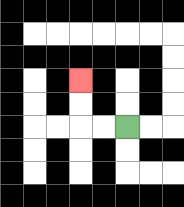{'start': '[5, 5]', 'end': '[3, 3]', 'path_directions': 'L,L,U,U', 'path_coordinates': '[[5, 5], [4, 5], [3, 5], [3, 4], [3, 3]]'}